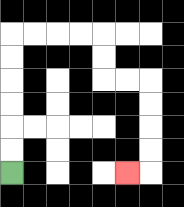{'start': '[0, 7]', 'end': '[5, 7]', 'path_directions': 'U,U,U,U,U,U,R,R,R,R,D,D,R,R,D,D,D,D,L', 'path_coordinates': '[[0, 7], [0, 6], [0, 5], [0, 4], [0, 3], [0, 2], [0, 1], [1, 1], [2, 1], [3, 1], [4, 1], [4, 2], [4, 3], [5, 3], [6, 3], [6, 4], [6, 5], [6, 6], [6, 7], [5, 7]]'}